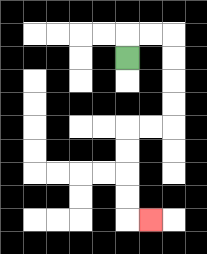{'start': '[5, 2]', 'end': '[6, 9]', 'path_directions': 'U,R,R,D,D,D,D,L,L,D,D,D,D,R', 'path_coordinates': '[[5, 2], [5, 1], [6, 1], [7, 1], [7, 2], [7, 3], [7, 4], [7, 5], [6, 5], [5, 5], [5, 6], [5, 7], [5, 8], [5, 9], [6, 9]]'}